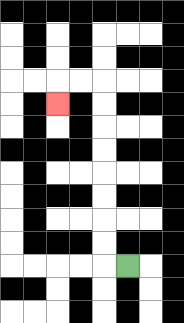{'start': '[5, 11]', 'end': '[2, 4]', 'path_directions': 'L,U,U,U,U,U,U,U,U,L,L,D', 'path_coordinates': '[[5, 11], [4, 11], [4, 10], [4, 9], [4, 8], [4, 7], [4, 6], [4, 5], [4, 4], [4, 3], [3, 3], [2, 3], [2, 4]]'}